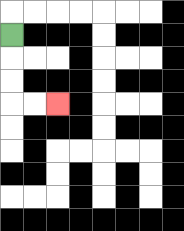{'start': '[0, 1]', 'end': '[2, 4]', 'path_directions': 'D,D,D,R,R', 'path_coordinates': '[[0, 1], [0, 2], [0, 3], [0, 4], [1, 4], [2, 4]]'}